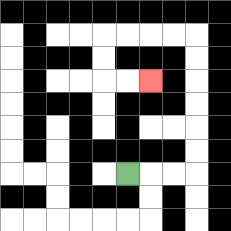{'start': '[5, 7]', 'end': '[6, 3]', 'path_directions': 'R,R,R,U,U,U,U,U,U,L,L,L,L,D,D,R,R', 'path_coordinates': '[[5, 7], [6, 7], [7, 7], [8, 7], [8, 6], [8, 5], [8, 4], [8, 3], [8, 2], [8, 1], [7, 1], [6, 1], [5, 1], [4, 1], [4, 2], [4, 3], [5, 3], [6, 3]]'}